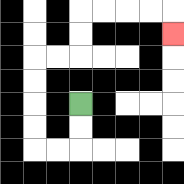{'start': '[3, 4]', 'end': '[7, 1]', 'path_directions': 'D,D,L,L,U,U,U,U,R,R,U,U,R,R,R,R,D', 'path_coordinates': '[[3, 4], [3, 5], [3, 6], [2, 6], [1, 6], [1, 5], [1, 4], [1, 3], [1, 2], [2, 2], [3, 2], [3, 1], [3, 0], [4, 0], [5, 0], [6, 0], [7, 0], [7, 1]]'}